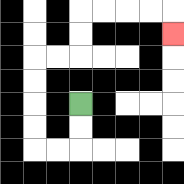{'start': '[3, 4]', 'end': '[7, 1]', 'path_directions': 'D,D,L,L,U,U,U,U,R,R,U,U,R,R,R,R,D', 'path_coordinates': '[[3, 4], [3, 5], [3, 6], [2, 6], [1, 6], [1, 5], [1, 4], [1, 3], [1, 2], [2, 2], [3, 2], [3, 1], [3, 0], [4, 0], [5, 0], [6, 0], [7, 0], [7, 1]]'}